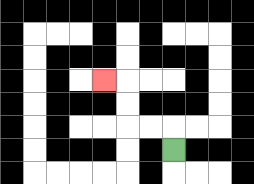{'start': '[7, 6]', 'end': '[4, 3]', 'path_directions': 'U,L,L,U,U,L', 'path_coordinates': '[[7, 6], [7, 5], [6, 5], [5, 5], [5, 4], [5, 3], [4, 3]]'}